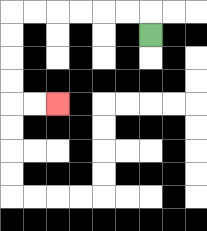{'start': '[6, 1]', 'end': '[2, 4]', 'path_directions': 'U,L,L,L,L,L,L,D,D,D,D,R,R', 'path_coordinates': '[[6, 1], [6, 0], [5, 0], [4, 0], [3, 0], [2, 0], [1, 0], [0, 0], [0, 1], [0, 2], [0, 3], [0, 4], [1, 4], [2, 4]]'}